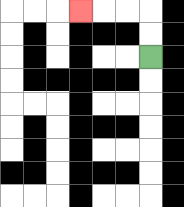{'start': '[6, 2]', 'end': '[3, 0]', 'path_directions': 'U,U,L,L,L', 'path_coordinates': '[[6, 2], [6, 1], [6, 0], [5, 0], [4, 0], [3, 0]]'}